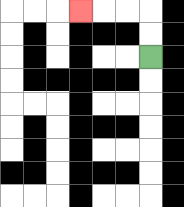{'start': '[6, 2]', 'end': '[3, 0]', 'path_directions': 'U,U,L,L,L', 'path_coordinates': '[[6, 2], [6, 1], [6, 0], [5, 0], [4, 0], [3, 0]]'}